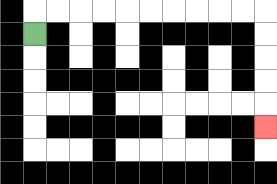{'start': '[1, 1]', 'end': '[11, 5]', 'path_directions': 'U,R,R,R,R,R,R,R,R,R,R,D,D,D,D,D', 'path_coordinates': '[[1, 1], [1, 0], [2, 0], [3, 0], [4, 0], [5, 0], [6, 0], [7, 0], [8, 0], [9, 0], [10, 0], [11, 0], [11, 1], [11, 2], [11, 3], [11, 4], [11, 5]]'}